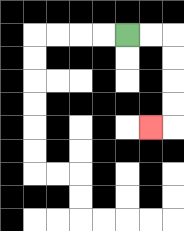{'start': '[5, 1]', 'end': '[6, 5]', 'path_directions': 'R,R,D,D,D,D,L', 'path_coordinates': '[[5, 1], [6, 1], [7, 1], [7, 2], [7, 3], [7, 4], [7, 5], [6, 5]]'}